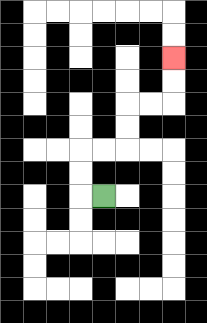{'start': '[4, 8]', 'end': '[7, 2]', 'path_directions': 'L,U,U,R,R,U,U,R,R,U,U', 'path_coordinates': '[[4, 8], [3, 8], [3, 7], [3, 6], [4, 6], [5, 6], [5, 5], [5, 4], [6, 4], [7, 4], [7, 3], [7, 2]]'}